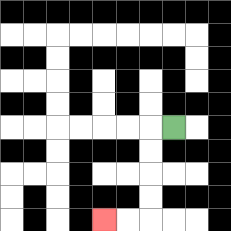{'start': '[7, 5]', 'end': '[4, 9]', 'path_directions': 'L,D,D,D,D,L,L', 'path_coordinates': '[[7, 5], [6, 5], [6, 6], [6, 7], [6, 8], [6, 9], [5, 9], [4, 9]]'}